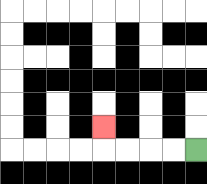{'start': '[8, 6]', 'end': '[4, 5]', 'path_directions': 'L,L,L,L,U', 'path_coordinates': '[[8, 6], [7, 6], [6, 6], [5, 6], [4, 6], [4, 5]]'}